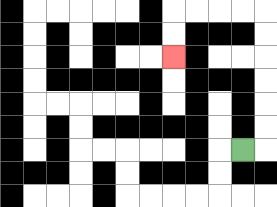{'start': '[10, 6]', 'end': '[7, 2]', 'path_directions': 'R,U,U,U,U,U,U,L,L,L,L,D,D', 'path_coordinates': '[[10, 6], [11, 6], [11, 5], [11, 4], [11, 3], [11, 2], [11, 1], [11, 0], [10, 0], [9, 0], [8, 0], [7, 0], [7, 1], [7, 2]]'}